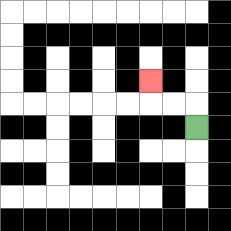{'start': '[8, 5]', 'end': '[6, 3]', 'path_directions': 'U,L,L,U', 'path_coordinates': '[[8, 5], [8, 4], [7, 4], [6, 4], [6, 3]]'}